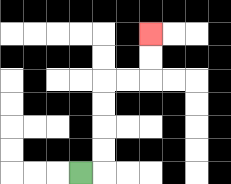{'start': '[3, 7]', 'end': '[6, 1]', 'path_directions': 'R,U,U,U,U,R,R,U,U', 'path_coordinates': '[[3, 7], [4, 7], [4, 6], [4, 5], [4, 4], [4, 3], [5, 3], [6, 3], [6, 2], [6, 1]]'}